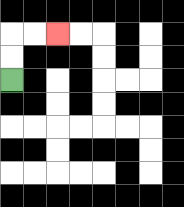{'start': '[0, 3]', 'end': '[2, 1]', 'path_directions': 'U,U,R,R', 'path_coordinates': '[[0, 3], [0, 2], [0, 1], [1, 1], [2, 1]]'}